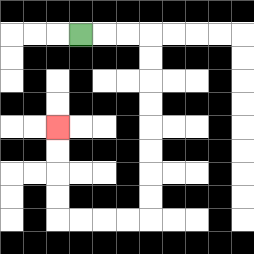{'start': '[3, 1]', 'end': '[2, 5]', 'path_directions': 'R,R,R,D,D,D,D,D,D,D,D,L,L,L,L,U,U,U,U', 'path_coordinates': '[[3, 1], [4, 1], [5, 1], [6, 1], [6, 2], [6, 3], [6, 4], [6, 5], [6, 6], [6, 7], [6, 8], [6, 9], [5, 9], [4, 9], [3, 9], [2, 9], [2, 8], [2, 7], [2, 6], [2, 5]]'}